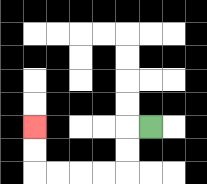{'start': '[6, 5]', 'end': '[1, 5]', 'path_directions': 'L,D,D,L,L,L,L,U,U', 'path_coordinates': '[[6, 5], [5, 5], [5, 6], [5, 7], [4, 7], [3, 7], [2, 7], [1, 7], [1, 6], [1, 5]]'}